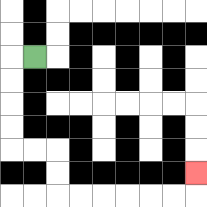{'start': '[1, 2]', 'end': '[8, 7]', 'path_directions': 'L,D,D,D,D,R,R,D,D,R,R,R,R,R,R,U', 'path_coordinates': '[[1, 2], [0, 2], [0, 3], [0, 4], [0, 5], [0, 6], [1, 6], [2, 6], [2, 7], [2, 8], [3, 8], [4, 8], [5, 8], [6, 8], [7, 8], [8, 8], [8, 7]]'}